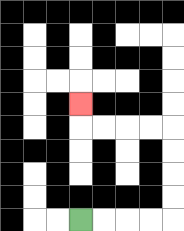{'start': '[3, 9]', 'end': '[3, 4]', 'path_directions': 'R,R,R,R,U,U,U,U,L,L,L,L,U', 'path_coordinates': '[[3, 9], [4, 9], [5, 9], [6, 9], [7, 9], [7, 8], [7, 7], [7, 6], [7, 5], [6, 5], [5, 5], [4, 5], [3, 5], [3, 4]]'}